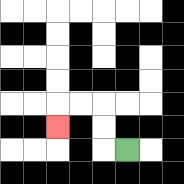{'start': '[5, 6]', 'end': '[2, 5]', 'path_directions': 'L,U,U,L,L,D', 'path_coordinates': '[[5, 6], [4, 6], [4, 5], [4, 4], [3, 4], [2, 4], [2, 5]]'}